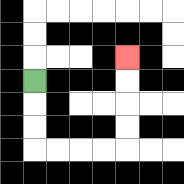{'start': '[1, 3]', 'end': '[5, 2]', 'path_directions': 'D,D,D,R,R,R,R,U,U,U,U', 'path_coordinates': '[[1, 3], [1, 4], [1, 5], [1, 6], [2, 6], [3, 6], [4, 6], [5, 6], [5, 5], [5, 4], [5, 3], [5, 2]]'}